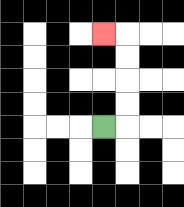{'start': '[4, 5]', 'end': '[4, 1]', 'path_directions': 'R,U,U,U,U,L', 'path_coordinates': '[[4, 5], [5, 5], [5, 4], [5, 3], [5, 2], [5, 1], [4, 1]]'}